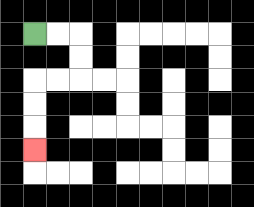{'start': '[1, 1]', 'end': '[1, 6]', 'path_directions': 'R,R,D,D,L,L,D,D,D', 'path_coordinates': '[[1, 1], [2, 1], [3, 1], [3, 2], [3, 3], [2, 3], [1, 3], [1, 4], [1, 5], [1, 6]]'}